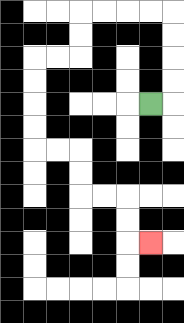{'start': '[6, 4]', 'end': '[6, 10]', 'path_directions': 'R,U,U,U,U,L,L,L,L,D,D,L,L,D,D,D,D,R,R,D,D,R,R,D,D,R', 'path_coordinates': '[[6, 4], [7, 4], [7, 3], [7, 2], [7, 1], [7, 0], [6, 0], [5, 0], [4, 0], [3, 0], [3, 1], [3, 2], [2, 2], [1, 2], [1, 3], [1, 4], [1, 5], [1, 6], [2, 6], [3, 6], [3, 7], [3, 8], [4, 8], [5, 8], [5, 9], [5, 10], [6, 10]]'}